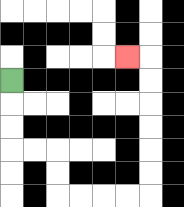{'start': '[0, 3]', 'end': '[5, 2]', 'path_directions': 'D,D,D,R,R,D,D,R,R,R,R,U,U,U,U,U,U,L', 'path_coordinates': '[[0, 3], [0, 4], [0, 5], [0, 6], [1, 6], [2, 6], [2, 7], [2, 8], [3, 8], [4, 8], [5, 8], [6, 8], [6, 7], [6, 6], [6, 5], [6, 4], [6, 3], [6, 2], [5, 2]]'}